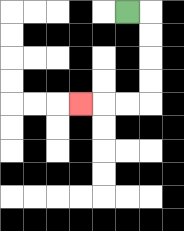{'start': '[5, 0]', 'end': '[3, 4]', 'path_directions': 'R,D,D,D,D,L,L,L', 'path_coordinates': '[[5, 0], [6, 0], [6, 1], [6, 2], [6, 3], [6, 4], [5, 4], [4, 4], [3, 4]]'}